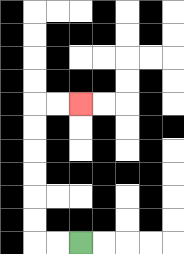{'start': '[3, 10]', 'end': '[3, 4]', 'path_directions': 'L,L,U,U,U,U,U,U,R,R', 'path_coordinates': '[[3, 10], [2, 10], [1, 10], [1, 9], [1, 8], [1, 7], [1, 6], [1, 5], [1, 4], [2, 4], [3, 4]]'}